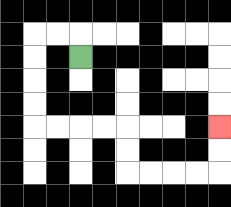{'start': '[3, 2]', 'end': '[9, 5]', 'path_directions': 'U,L,L,D,D,D,D,R,R,R,R,D,D,R,R,R,R,U,U', 'path_coordinates': '[[3, 2], [3, 1], [2, 1], [1, 1], [1, 2], [1, 3], [1, 4], [1, 5], [2, 5], [3, 5], [4, 5], [5, 5], [5, 6], [5, 7], [6, 7], [7, 7], [8, 7], [9, 7], [9, 6], [9, 5]]'}